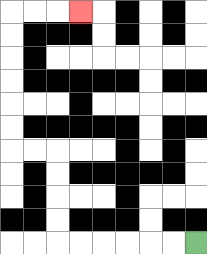{'start': '[8, 10]', 'end': '[3, 0]', 'path_directions': 'L,L,L,L,L,L,U,U,U,U,L,L,U,U,U,U,U,U,R,R,R', 'path_coordinates': '[[8, 10], [7, 10], [6, 10], [5, 10], [4, 10], [3, 10], [2, 10], [2, 9], [2, 8], [2, 7], [2, 6], [1, 6], [0, 6], [0, 5], [0, 4], [0, 3], [0, 2], [0, 1], [0, 0], [1, 0], [2, 0], [3, 0]]'}